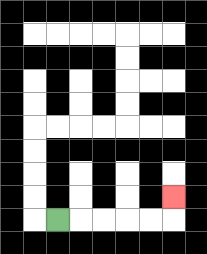{'start': '[2, 9]', 'end': '[7, 8]', 'path_directions': 'R,R,R,R,R,U', 'path_coordinates': '[[2, 9], [3, 9], [4, 9], [5, 9], [6, 9], [7, 9], [7, 8]]'}